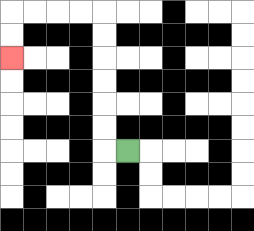{'start': '[5, 6]', 'end': '[0, 2]', 'path_directions': 'L,U,U,U,U,U,U,L,L,L,L,D,D', 'path_coordinates': '[[5, 6], [4, 6], [4, 5], [4, 4], [4, 3], [4, 2], [4, 1], [4, 0], [3, 0], [2, 0], [1, 0], [0, 0], [0, 1], [0, 2]]'}